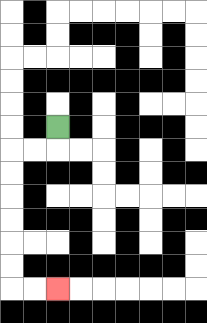{'start': '[2, 5]', 'end': '[2, 12]', 'path_directions': 'D,L,L,D,D,D,D,D,D,R,R', 'path_coordinates': '[[2, 5], [2, 6], [1, 6], [0, 6], [0, 7], [0, 8], [0, 9], [0, 10], [0, 11], [0, 12], [1, 12], [2, 12]]'}